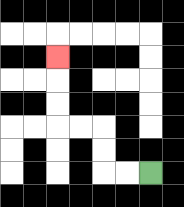{'start': '[6, 7]', 'end': '[2, 2]', 'path_directions': 'L,L,U,U,L,L,U,U,U', 'path_coordinates': '[[6, 7], [5, 7], [4, 7], [4, 6], [4, 5], [3, 5], [2, 5], [2, 4], [2, 3], [2, 2]]'}